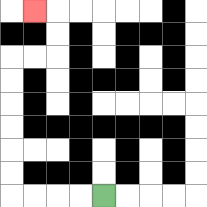{'start': '[4, 8]', 'end': '[1, 0]', 'path_directions': 'L,L,L,L,U,U,U,U,U,U,R,R,U,U,L', 'path_coordinates': '[[4, 8], [3, 8], [2, 8], [1, 8], [0, 8], [0, 7], [0, 6], [0, 5], [0, 4], [0, 3], [0, 2], [1, 2], [2, 2], [2, 1], [2, 0], [1, 0]]'}